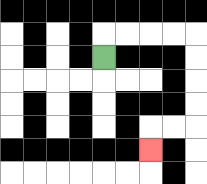{'start': '[4, 2]', 'end': '[6, 6]', 'path_directions': 'U,R,R,R,R,D,D,D,D,L,L,D', 'path_coordinates': '[[4, 2], [4, 1], [5, 1], [6, 1], [7, 1], [8, 1], [8, 2], [8, 3], [8, 4], [8, 5], [7, 5], [6, 5], [6, 6]]'}